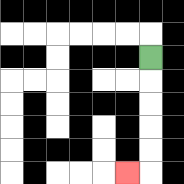{'start': '[6, 2]', 'end': '[5, 7]', 'path_directions': 'D,D,D,D,D,L', 'path_coordinates': '[[6, 2], [6, 3], [6, 4], [6, 5], [6, 6], [6, 7], [5, 7]]'}